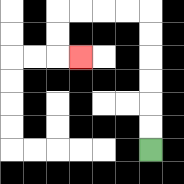{'start': '[6, 6]', 'end': '[3, 2]', 'path_directions': 'U,U,U,U,U,U,L,L,L,L,D,D,R', 'path_coordinates': '[[6, 6], [6, 5], [6, 4], [6, 3], [6, 2], [6, 1], [6, 0], [5, 0], [4, 0], [3, 0], [2, 0], [2, 1], [2, 2], [3, 2]]'}